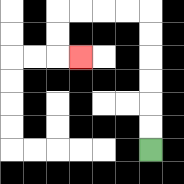{'start': '[6, 6]', 'end': '[3, 2]', 'path_directions': 'U,U,U,U,U,U,L,L,L,L,D,D,R', 'path_coordinates': '[[6, 6], [6, 5], [6, 4], [6, 3], [6, 2], [6, 1], [6, 0], [5, 0], [4, 0], [3, 0], [2, 0], [2, 1], [2, 2], [3, 2]]'}